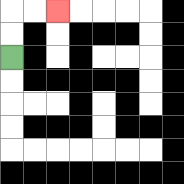{'start': '[0, 2]', 'end': '[2, 0]', 'path_directions': 'U,U,R,R', 'path_coordinates': '[[0, 2], [0, 1], [0, 0], [1, 0], [2, 0]]'}